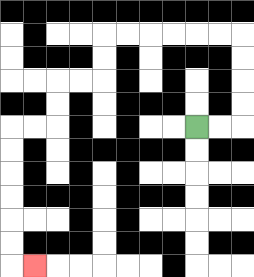{'start': '[8, 5]', 'end': '[1, 11]', 'path_directions': 'R,R,U,U,U,U,L,L,L,L,L,L,D,D,L,L,D,D,L,L,D,D,D,D,D,D,R', 'path_coordinates': '[[8, 5], [9, 5], [10, 5], [10, 4], [10, 3], [10, 2], [10, 1], [9, 1], [8, 1], [7, 1], [6, 1], [5, 1], [4, 1], [4, 2], [4, 3], [3, 3], [2, 3], [2, 4], [2, 5], [1, 5], [0, 5], [0, 6], [0, 7], [0, 8], [0, 9], [0, 10], [0, 11], [1, 11]]'}